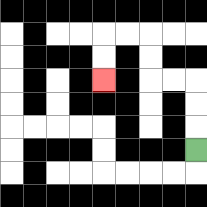{'start': '[8, 6]', 'end': '[4, 3]', 'path_directions': 'U,U,U,L,L,U,U,L,L,D,D', 'path_coordinates': '[[8, 6], [8, 5], [8, 4], [8, 3], [7, 3], [6, 3], [6, 2], [6, 1], [5, 1], [4, 1], [4, 2], [4, 3]]'}